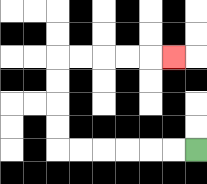{'start': '[8, 6]', 'end': '[7, 2]', 'path_directions': 'L,L,L,L,L,L,U,U,U,U,R,R,R,R,R', 'path_coordinates': '[[8, 6], [7, 6], [6, 6], [5, 6], [4, 6], [3, 6], [2, 6], [2, 5], [2, 4], [2, 3], [2, 2], [3, 2], [4, 2], [5, 2], [6, 2], [7, 2]]'}